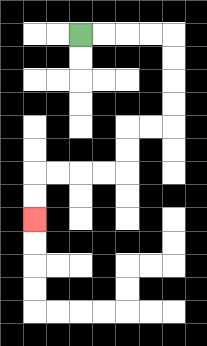{'start': '[3, 1]', 'end': '[1, 9]', 'path_directions': 'R,R,R,R,D,D,D,D,L,L,D,D,L,L,L,L,D,D', 'path_coordinates': '[[3, 1], [4, 1], [5, 1], [6, 1], [7, 1], [7, 2], [7, 3], [7, 4], [7, 5], [6, 5], [5, 5], [5, 6], [5, 7], [4, 7], [3, 7], [2, 7], [1, 7], [1, 8], [1, 9]]'}